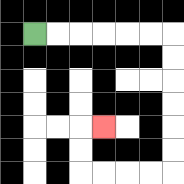{'start': '[1, 1]', 'end': '[4, 5]', 'path_directions': 'R,R,R,R,R,R,D,D,D,D,D,D,L,L,L,L,U,U,R', 'path_coordinates': '[[1, 1], [2, 1], [3, 1], [4, 1], [5, 1], [6, 1], [7, 1], [7, 2], [7, 3], [7, 4], [7, 5], [7, 6], [7, 7], [6, 7], [5, 7], [4, 7], [3, 7], [3, 6], [3, 5], [4, 5]]'}